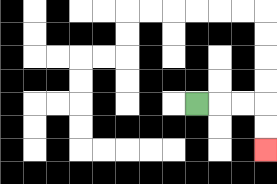{'start': '[8, 4]', 'end': '[11, 6]', 'path_directions': 'R,R,R,D,D', 'path_coordinates': '[[8, 4], [9, 4], [10, 4], [11, 4], [11, 5], [11, 6]]'}